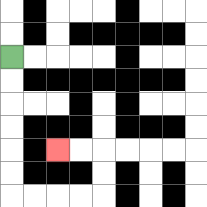{'start': '[0, 2]', 'end': '[2, 6]', 'path_directions': 'D,D,D,D,D,D,R,R,R,R,U,U,L,L', 'path_coordinates': '[[0, 2], [0, 3], [0, 4], [0, 5], [0, 6], [0, 7], [0, 8], [1, 8], [2, 8], [3, 8], [4, 8], [4, 7], [4, 6], [3, 6], [2, 6]]'}